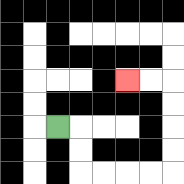{'start': '[2, 5]', 'end': '[5, 3]', 'path_directions': 'R,D,D,R,R,R,R,U,U,U,U,L,L', 'path_coordinates': '[[2, 5], [3, 5], [3, 6], [3, 7], [4, 7], [5, 7], [6, 7], [7, 7], [7, 6], [7, 5], [7, 4], [7, 3], [6, 3], [5, 3]]'}